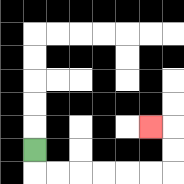{'start': '[1, 6]', 'end': '[6, 5]', 'path_directions': 'D,R,R,R,R,R,R,U,U,L', 'path_coordinates': '[[1, 6], [1, 7], [2, 7], [3, 7], [4, 7], [5, 7], [6, 7], [7, 7], [7, 6], [7, 5], [6, 5]]'}